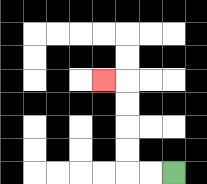{'start': '[7, 7]', 'end': '[4, 3]', 'path_directions': 'L,L,U,U,U,U,L', 'path_coordinates': '[[7, 7], [6, 7], [5, 7], [5, 6], [5, 5], [5, 4], [5, 3], [4, 3]]'}